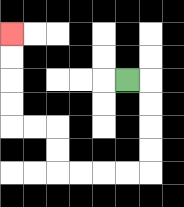{'start': '[5, 3]', 'end': '[0, 1]', 'path_directions': 'R,D,D,D,D,L,L,L,L,U,U,L,L,U,U,U,U', 'path_coordinates': '[[5, 3], [6, 3], [6, 4], [6, 5], [6, 6], [6, 7], [5, 7], [4, 7], [3, 7], [2, 7], [2, 6], [2, 5], [1, 5], [0, 5], [0, 4], [0, 3], [0, 2], [0, 1]]'}